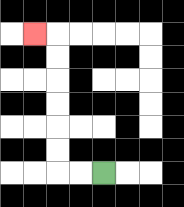{'start': '[4, 7]', 'end': '[1, 1]', 'path_directions': 'L,L,U,U,U,U,U,U,L', 'path_coordinates': '[[4, 7], [3, 7], [2, 7], [2, 6], [2, 5], [2, 4], [2, 3], [2, 2], [2, 1], [1, 1]]'}